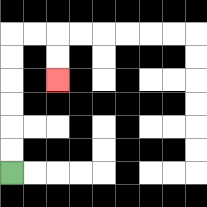{'start': '[0, 7]', 'end': '[2, 3]', 'path_directions': 'U,U,U,U,U,U,R,R,D,D', 'path_coordinates': '[[0, 7], [0, 6], [0, 5], [0, 4], [0, 3], [0, 2], [0, 1], [1, 1], [2, 1], [2, 2], [2, 3]]'}